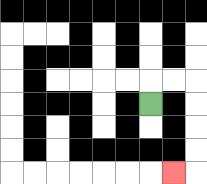{'start': '[6, 4]', 'end': '[7, 7]', 'path_directions': 'U,R,R,D,D,D,D,L', 'path_coordinates': '[[6, 4], [6, 3], [7, 3], [8, 3], [8, 4], [8, 5], [8, 6], [8, 7], [7, 7]]'}